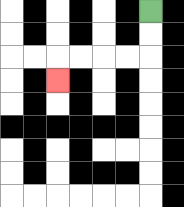{'start': '[6, 0]', 'end': '[2, 3]', 'path_directions': 'D,D,L,L,L,L,D', 'path_coordinates': '[[6, 0], [6, 1], [6, 2], [5, 2], [4, 2], [3, 2], [2, 2], [2, 3]]'}